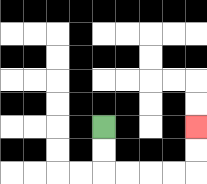{'start': '[4, 5]', 'end': '[8, 5]', 'path_directions': 'D,D,R,R,R,R,U,U', 'path_coordinates': '[[4, 5], [4, 6], [4, 7], [5, 7], [6, 7], [7, 7], [8, 7], [8, 6], [8, 5]]'}